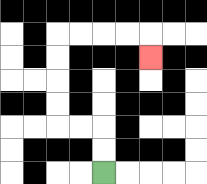{'start': '[4, 7]', 'end': '[6, 2]', 'path_directions': 'U,U,L,L,U,U,U,U,R,R,R,R,D', 'path_coordinates': '[[4, 7], [4, 6], [4, 5], [3, 5], [2, 5], [2, 4], [2, 3], [2, 2], [2, 1], [3, 1], [4, 1], [5, 1], [6, 1], [6, 2]]'}